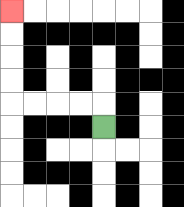{'start': '[4, 5]', 'end': '[0, 0]', 'path_directions': 'U,L,L,L,L,U,U,U,U', 'path_coordinates': '[[4, 5], [4, 4], [3, 4], [2, 4], [1, 4], [0, 4], [0, 3], [0, 2], [0, 1], [0, 0]]'}